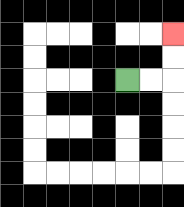{'start': '[5, 3]', 'end': '[7, 1]', 'path_directions': 'R,R,U,U', 'path_coordinates': '[[5, 3], [6, 3], [7, 3], [7, 2], [7, 1]]'}